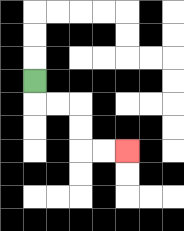{'start': '[1, 3]', 'end': '[5, 6]', 'path_directions': 'D,R,R,D,D,R,R', 'path_coordinates': '[[1, 3], [1, 4], [2, 4], [3, 4], [3, 5], [3, 6], [4, 6], [5, 6]]'}